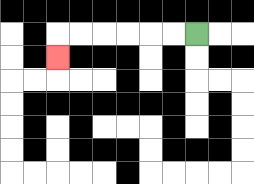{'start': '[8, 1]', 'end': '[2, 2]', 'path_directions': 'L,L,L,L,L,L,D', 'path_coordinates': '[[8, 1], [7, 1], [6, 1], [5, 1], [4, 1], [3, 1], [2, 1], [2, 2]]'}